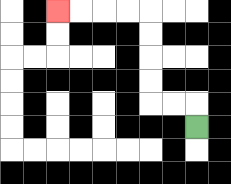{'start': '[8, 5]', 'end': '[2, 0]', 'path_directions': 'U,L,L,U,U,U,U,L,L,L,L', 'path_coordinates': '[[8, 5], [8, 4], [7, 4], [6, 4], [6, 3], [6, 2], [6, 1], [6, 0], [5, 0], [4, 0], [3, 0], [2, 0]]'}